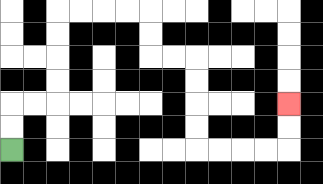{'start': '[0, 6]', 'end': '[12, 4]', 'path_directions': 'U,U,R,R,U,U,U,U,R,R,R,R,D,D,R,R,D,D,D,D,R,R,R,R,U,U', 'path_coordinates': '[[0, 6], [0, 5], [0, 4], [1, 4], [2, 4], [2, 3], [2, 2], [2, 1], [2, 0], [3, 0], [4, 0], [5, 0], [6, 0], [6, 1], [6, 2], [7, 2], [8, 2], [8, 3], [8, 4], [8, 5], [8, 6], [9, 6], [10, 6], [11, 6], [12, 6], [12, 5], [12, 4]]'}